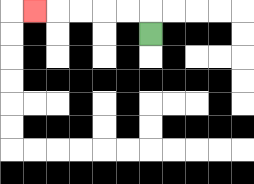{'start': '[6, 1]', 'end': '[1, 0]', 'path_directions': 'U,L,L,L,L,L', 'path_coordinates': '[[6, 1], [6, 0], [5, 0], [4, 0], [3, 0], [2, 0], [1, 0]]'}